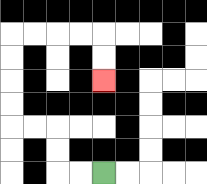{'start': '[4, 7]', 'end': '[4, 3]', 'path_directions': 'L,L,U,U,L,L,U,U,U,U,R,R,R,R,D,D', 'path_coordinates': '[[4, 7], [3, 7], [2, 7], [2, 6], [2, 5], [1, 5], [0, 5], [0, 4], [0, 3], [0, 2], [0, 1], [1, 1], [2, 1], [3, 1], [4, 1], [4, 2], [4, 3]]'}